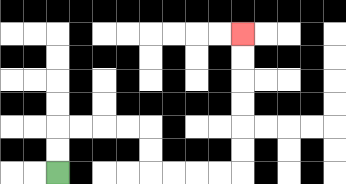{'start': '[2, 7]', 'end': '[10, 1]', 'path_directions': 'U,U,R,R,R,R,D,D,R,R,R,R,U,U,U,U,U,U', 'path_coordinates': '[[2, 7], [2, 6], [2, 5], [3, 5], [4, 5], [5, 5], [6, 5], [6, 6], [6, 7], [7, 7], [8, 7], [9, 7], [10, 7], [10, 6], [10, 5], [10, 4], [10, 3], [10, 2], [10, 1]]'}